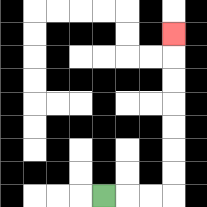{'start': '[4, 8]', 'end': '[7, 1]', 'path_directions': 'R,R,R,U,U,U,U,U,U,U', 'path_coordinates': '[[4, 8], [5, 8], [6, 8], [7, 8], [7, 7], [7, 6], [7, 5], [7, 4], [7, 3], [7, 2], [7, 1]]'}